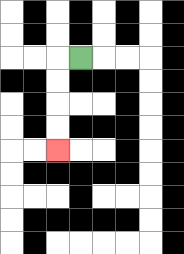{'start': '[3, 2]', 'end': '[2, 6]', 'path_directions': 'L,D,D,D,D', 'path_coordinates': '[[3, 2], [2, 2], [2, 3], [2, 4], [2, 5], [2, 6]]'}